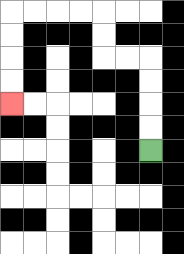{'start': '[6, 6]', 'end': '[0, 4]', 'path_directions': 'U,U,U,U,L,L,U,U,L,L,L,L,D,D,D,D', 'path_coordinates': '[[6, 6], [6, 5], [6, 4], [6, 3], [6, 2], [5, 2], [4, 2], [4, 1], [4, 0], [3, 0], [2, 0], [1, 0], [0, 0], [0, 1], [0, 2], [0, 3], [0, 4]]'}